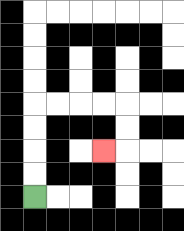{'start': '[1, 8]', 'end': '[4, 6]', 'path_directions': 'U,U,U,U,R,R,R,R,D,D,L', 'path_coordinates': '[[1, 8], [1, 7], [1, 6], [1, 5], [1, 4], [2, 4], [3, 4], [4, 4], [5, 4], [5, 5], [5, 6], [4, 6]]'}